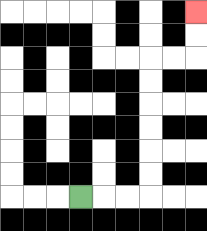{'start': '[3, 8]', 'end': '[8, 0]', 'path_directions': 'R,R,R,U,U,U,U,U,U,R,R,U,U', 'path_coordinates': '[[3, 8], [4, 8], [5, 8], [6, 8], [6, 7], [6, 6], [6, 5], [6, 4], [6, 3], [6, 2], [7, 2], [8, 2], [8, 1], [8, 0]]'}